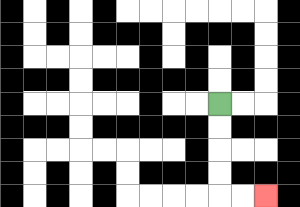{'start': '[9, 4]', 'end': '[11, 8]', 'path_directions': 'D,D,D,D,R,R', 'path_coordinates': '[[9, 4], [9, 5], [9, 6], [9, 7], [9, 8], [10, 8], [11, 8]]'}